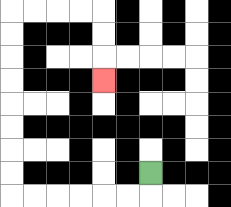{'start': '[6, 7]', 'end': '[4, 3]', 'path_directions': 'D,L,L,L,L,L,L,U,U,U,U,U,U,U,U,R,R,R,R,D,D,D', 'path_coordinates': '[[6, 7], [6, 8], [5, 8], [4, 8], [3, 8], [2, 8], [1, 8], [0, 8], [0, 7], [0, 6], [0, 5], [0, 4], [0, 3], [0, 2], [0, 1], [0, 0], [1, 0], [2, 0], [3, 0], [4, 0], [4, 1], [4, 2], [4, 3]]'}